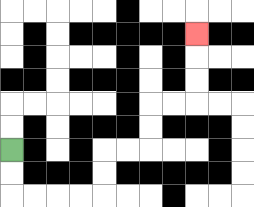{'start': '[0, 6]', 'end': '[8, 1]', 'path_directions': 'D,D,R,R,R,R,U,U,R,R,U,U,R,R,U,U,U', 'path_coordinates': '[[0, 6], [0, 7], [0, 8], [1, 8], [2, 8], [3, 8], [4, 8], [4, 7], [4, 6], [5, 6], [6, 6], [6, 5], [6, 4], [7, 4], [8, 4], [8, 3], [8, 2], [8, 1]]'}